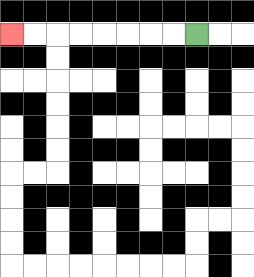{'start': '[8, 1]', 'end': '[0, 1]', 'path_directions': 'L,L,L,L,L,L,L,L', 'path_coordinates': '[[8, 1], [7, 1], [6, 1], [5, 1], [4, 1], [3, 1], [2, 1], [1, 1], [0, 1]]'}